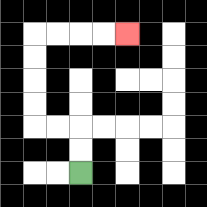{'start': '[3, 7]', 'end': '[5, 1]', 'path_directions': 'U,U,L,L,U,U,U,U,R,R,R,R', 'path_coordinates': '[[3, 7], [3, 6], [3, 5], [2, 5], [1, 5], [1, 4], [1, 3], [1, 2], [1, 1], [2, 1], [3, 1], [4, 1], [5, 1]]'}